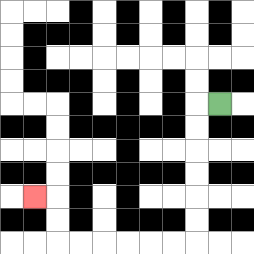{'start': '[9, 4]', 'end': '[1, 8]', 'path_directions': 'L,D,D,D,D,D,D,L,L,L,L,L,L,U,U,L', 'path_coordinates': '[[9, 4], [8, 4], [8, 5], [8, 6], [8, 7], [8, 8], [8, 9], [8, 10], [7, 10], [6, 10], [5, 10], [4, 10], [3, 10], [2, 10], [2, 9], [2, 8], [1, 8]]'}